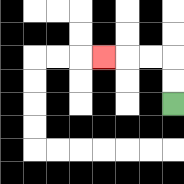{'start': '[7, 4]', 'end': '[4, 2]', 'path_directions': 'U,U,L,L,L', 'path_coordinates': '[[7, 4], [7, 3], [7, 2], [6, 2], [5, 2], [4, 2]]'}